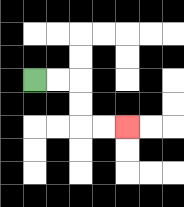{'start': '[1, 3]', 'end': '[5, 5]', 'path_directions': 'R,R,D,D,R,R', 'path_coordinates': '[[1, 3], [2, 3], [3, 3], [3, 4], [3, 5], [4, 5], [5, 5]]'}